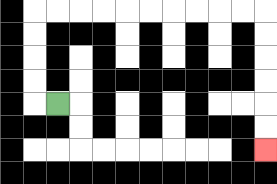{'start': '[2, 4]', 'end': '[11, 6]', 'path_directions': 'L,U,U,U,U,R,R,R,R,R,R,R,R,R,R,D,D,D,D,D,D', 'path_coordinates': '[[2, 4], [1, 4], [1, 3], [1, 2], [1, 1], [1, 0], [2, 0], [3, 0], [4, 0], [5, 0], [6, 0], [7, 0], [8, 0], [9, 0], [10, 0], [11, 0], [11, 1], [11, 2], [11, 3], [11, 4], [11, 5], [11, 6]]'}